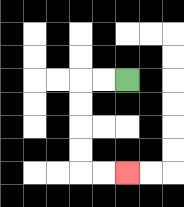{'start': '[5, 3]', 'end': '[5, 7]', 'path_directions': 'L,L,D,D,D,D,R,R', 'path_coordinates': '[[5, 3], [4, 3], [3, 3], [3, 4], [3, 5], [3, 6], [3, 7], [4, 7], [5, 7]]'}